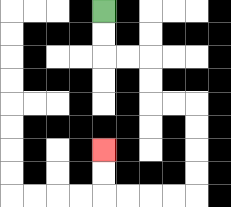{'start': '[4, 0]', 'end': '[4, 6]', 'path_directions': 'D,D,R,R,D,D,R,R,D,D,D,D,L,L,L,L,U,U', 'path_coordinates': '[[4, 0], [4, 1], [4, 2], [5, 2], [6, 2], [6, 3], [6, 4], [7, 4], [8, 4], [8, 5], [8, 6], [8, 7], [8, 8], [7, 8], [6, 8], [5, 8], [4, 8], [4, 7], [4, 6]]'}